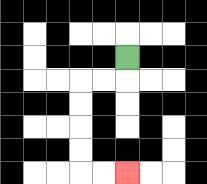{'start': '[5, 2]', 'end': '[5, 7]', 'path_directions': 'D,L,L,D,D,D,D,R,R', 'path_coordinates': '[[5, 2], [5, 3], [4, 3], [3, 3], [3, 4], [3, 5], [3, 6], [3, 7], [4, 7], [5, 7]]'}